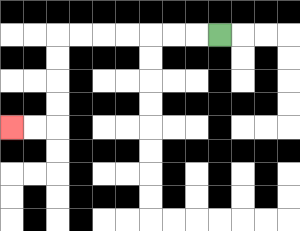{'start': '[9, 1]', 'end': '[0, 5]', 'path_directions': 'L,L,L,L,L,L,L,D,D,D,D,L,L', 'path_coordinates': '[[9, 1], [8, 1], [7, 1], [6, 1], [5, 1], [4, 1], [3, 1], [2, 1], [2, 2], [2, 3], [2, 4], [2, 5], [1, 5], [0, 5]]'}